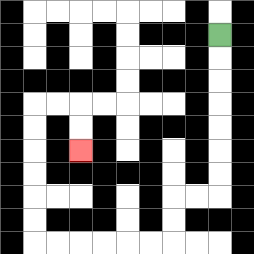{'start': '[9, 1]', 'end': '[3, 6]', 'path_directions': 'D,D,D,D,D,D,D,L,L,D,D,L,L,L,L,L,L,U,U,U,U,U,U,R,R,D,D', 'path_coordinates': '[[9, 1], [9, 2], [9, 3], [9, 4], [9, 5], [9, 6], [9, 7], [9, 8], [8, 8], [7, 8], [7, 9], [7, 10], [6, 10], [5, 10], [4, 10], [3, 10], [2, 10], [1, 10], [1, 9], [1, 8], [1, 7], [1, 6], [1, 5], [1, 4], [2, 4], [3, 4], [3, 5], [3, 6]]'}